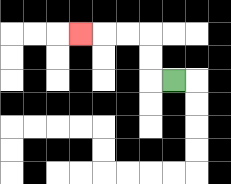{'start': '[7, 3]', 'end': '[3, 1]', 'path_directions': 'L,U,U,L,L,L', 'path_coordinates': '[[7, 3], [6, 3], [6, 2], [6, 1], [5, 1], [4, 1], [3, 1]]'}